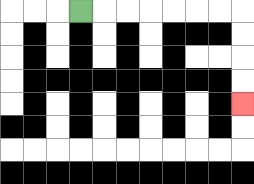{'start': '[3, 0]', 'end': '[10, 4]', 'path_directions': 'R,R,R,R,R,R,R,D,D,D,D', 'path_coordinates': '[[3, 0], [4, 0], [5, 0], [6, 0], [7, 0], [8, 0], [9, 0], [10, 0], [10, 1], [10, 2], [10, 3], [10, 4]]'}